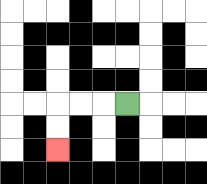{'start': '[5, 4]', 'end': '[2, 6]', 'path_directions': 'L,L,L,D,D', 'path_coordinates': '[[5, 4], [4, 4], [3, 4], [2, 4], [2, 5], [2, 6]]'}